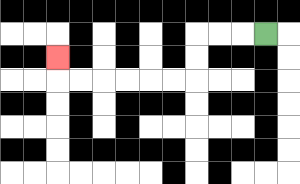{'start': '[11, 1]', 'end': '[2, 2]', 'path_directions': 'L,L,L,D,D,L,L,L,L,L,L,U', 'path_coordinates': '[[11, 1], [10, 1], [9, 1], [8, 1], [8, 2], [8, 3], [7, 3], [6, 3], [5, 3], [4, 3], [3, 3], [2, 3], [2, 2]]'}